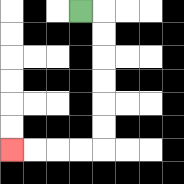{'start': '[3, 0]', 'end': '[0, 6]', 'path_directions': 'R,D,D,D,D,D,D,L,L,L,L', 'path_coordinates': '[[3, 0], [4, 0], [4, 1], [4, 2], [4, 3], [4, 4], [4, 5], [4, 6], [3, 6], [2, 6], [1, 6], [0, 6]]'}